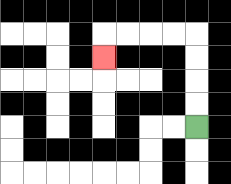{'start': '[8, 5]', 'end': '[4, 2]', 'path_directions': 'U,U,U,U,L,L,L,L,D', 'path_coordinates': '[[8, 5], [8, 4], [8, 3], [8, 2], [8, 1], [7, 1], [6, 1], [5, 1], [4, 1], [4, 2]]'}